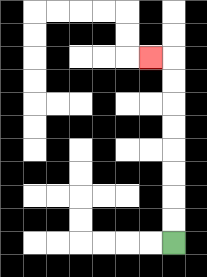{'start': '[7, 10]', 'end': '[6, 2]', 'path_directions': 'U,U,U,U,U,U,U,U,L', 'path_coordinates': '[[7, 10], [7, 9], [7, 8], [7, 7], [7, 6], [7, 5], [7, 4], [7, 3], [7, 2], [6, 2]]'}